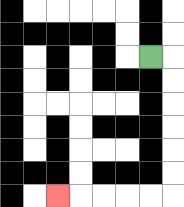{'start': '[6, 2]', 'end': '[2, 8]', 'path_directions': 'R,D,D,D,D,D,D,L,L,L,L,L', 'path_coordinates': '[[6, 2], [7, 2], [7, 3], [7, 4], [7, 5], [7, 6], [7, 7], [7, 8], [6, 8], [5, 8], [4, 8], [3, 8], [2, 8]]'}